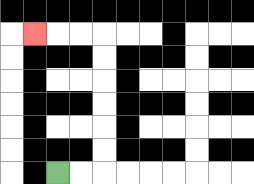{'start': '[2, 7]', 'end': '[1, 1]', 'path_directions': 'R,R,U,U,U,U,U,U,L,L,L', 'path_coordinates': '[[2, 7], [3, 7], [4, 7], [4, 6], [4, 5], [4, 4], [4, 3], [4, 2], [4, 1], [3, 1], [2, 1], [1, 1]]'}